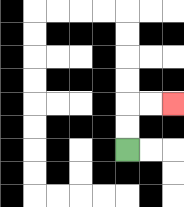{'start': '[5, 6]', 'end': '[7, 4]', 'path_directions': 'U,U,R,R', 'path_coordinates': '[[5, 6], [5, 5], [5, 4], [6, 4], [7, 4]]'}